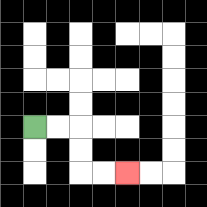{'start': '[1, 5]', 'end': '[5, 7]', 'path_directions': 'R,R,D,D,R,R', 'path_coordinates': '[[1, 5], [2, 5], [3, 5], [3, 6], [3, 7], [4, 7], [5, 7]]'}